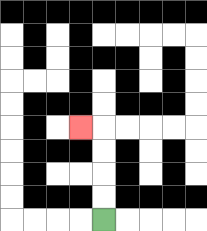{'start': '[4, 9]', 'end': '[3, 5]', 'path_directions': 'U,U,U,U,L', 'path_coordinates': '[[4, 9], [4, 8], [4, 7], [4, 6], [4, 5], [3, 5]]'}